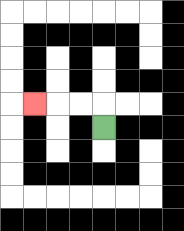{'start': '[4, 5]', 'end': '[1, 4]', 'path_directions': 'U,L,L,L', 'path_coordinates': '[[4, 5], [4, 4], [3, 4], [2, 4], [1, 4]]'}